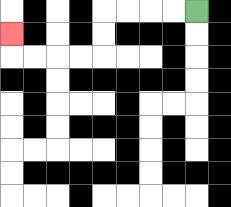{'start': '[8, 0]', 'end': '[0, 1]', 'path_directions': 'L,L,L,L,D,D,L,L,L,L,U', 'path_coordinates': '[[8, 0], [7, 0], [6, 0], [5, 0], [4, 0], [4, 1], [4, 2], [3, 2], [2, 2], [1, 2], [0, 2], [0, 1]]'}